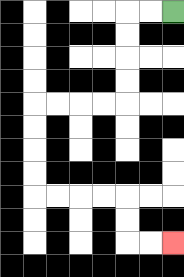{'start': '[7, 0]', 'end': '[7, 10]', 'path_directions': 'L,L,D,D,D,D,L,L,L,L,D,D,D,D,R,R,R,R,D,D,R,R', 'path_coordinates': '[[7, 0], [6, 0], [5, 0], [5, 1], [5, 2], [5, 3], [5, 4], [4, 4], [3, 4], [2, 4], [1, 4], [1, 5], [1, 6], [1, 7], [1, 8], [2, 8], [3, 8], [4, 8], [5, 8], [5, 9], [5, 10], [6, 10], [7, 10]]'}